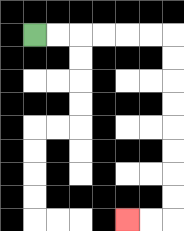{'start': '[1, 1]', 'end': '[5, 9]', 'path_directions': 'R,R,R,R,R,R,D,D,D,D,D,D,D,D,L,L', 'path_coordinates': '[[1, 1], [2, 1], [3, 1], [4, 1], [5, 1], [6, 1], [7, 1], [7, 2], [7, 3], [7, 4], [7, 5], [7, 6], [7, 7], [7, 8], [7, 9], [6, 9], [5, 9]]'}